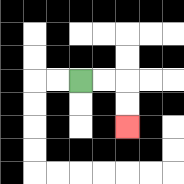{'start': '[3, 3]', 'end': '[5, 5]', 'path_directions': 'R,R,D,D', 'path_coordinates': '[[3, 3], [4, 3], [5, 3], [5, 4], [5, 5]]'}